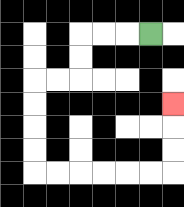{'start': '[6, 1]', 'end': '[7, 4]', 'path_directions': 'L,L,L,D,D,L,L,D,D,D,D,R,R,R,R,R,R,U,U,U', 'path_coordinates': '[[6, 1], [5, 1], [4, 1], [3, 1], [3, 2], [3, 3], [2, 3], [1, 3], [1, 4], [1, 5], [1, 6], [1, 7], [2, 7], [3, 7], [4, 7], [5, 7], [6, 7], [7, 7], [7, 6], [7, 5], [7, 4]]'}